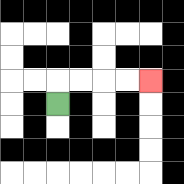{'start': '[2, 4]', 'end': '[6, 3]', 'path_directions': 'U,R,R,R,R', 'path_coordinates': '[[2, 4], [2, 3], [3, 3], [4, 3], [5, 3], [6, 3]]'}